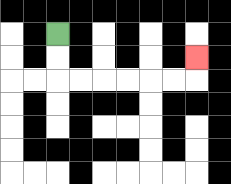{'start': '[2, 1]', 'end': '[8, 2]', 'path_directions': 'D,D,R,R,R,R,R,R,U', 'path_coordinates': '[[2, 1], [2, 2], [2, 3], [3, 3], [4, 3], [5, 3], [6, 3], [7, 3], [8, 3], [8, 2]]'}